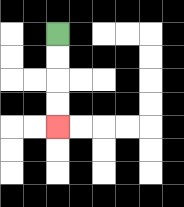{'start': '[2, 1]', 'end': '[2, 5]', 'path_directions': 'D,D,D,D', 'path_coordinates': '[[2, 1], [2, 2], [2, 3], [2, 4], [2, 5]]'}